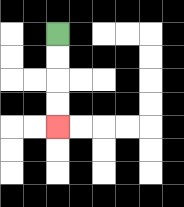{'start': '[2, 1]', 'end': '[2, 5]', 'path_directions': 'D,D,D,D', 'path_coordinates': '[[2, 1], [2, 2], [2, 3], [2, 4], [2, 5]]'}